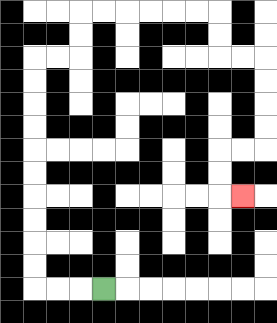{'start': '[4, 12]', 'end': '[10, 8]', 'path_directions': 'L,L,L,U,U,U,U,U,U,U,U,U,U,R,R,U,U,R,R,R,R,R,R,D,D,R,R,D,D,D,D,L,L,D,D,R', 'path_coordinates': '[[4, 12], [3, 12], [2, 12], [1, 12], [1, 11], [1, 10], [1, 9], [1, 8], [1, 7], [1, 6], [1, 5], [1, 4], [1, 3], [1, 2], [2, 2], [3, 2], [3, 1], [3, 0], [4, 0], [5, 0], [6, 0], [7, 0], [8, 0], [9, 0], [9, 1], [9, 2], [10, 2], [11, 2], [11, 3], [11, 4], [11, 5], [11, 6], [10, 6], [9, 6], [9, 7], [9, 8], [10, 8]]'}